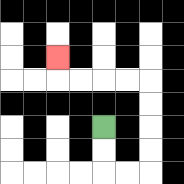{'start': '[4, 5]', 'end': '[2, 2]', 'path_directions': 'D,D,R,R,U,U,U,U,L,L,L,L,U', 'path_coordinates': '[[4, 5], [4, 6], [4, 7], [5, 7], [6, 7], [6, 6], [6, 5], [6, 4], [6, 3], [5, 3], [4, 3], [3, 3], [2, 3], [2, 2]]'}